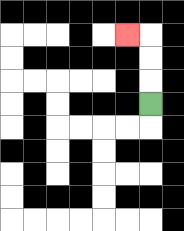{'start': '[6, 4]', 'end': '[5, 1]', 'path_directions': 'U,U,U,L', 'path_coordinates': '[[6, 4], [6, 3], [6, 2], [6, 1], [5, 1]]'}